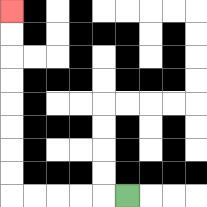{'start': '[5, 8]', 'end': '[0, 0]', 'path_directions': 'L,L,L,L,L,U,U,U,U,U,U,U,U', 'path_coordinates': '[[5, 8], [4, 8], [3, 8], [2, 8], [1, 8], [0, 8], [0, 7], [0, 6], [0, 5], [0, 4], [0, 3], [0, 2], [0, 1], [0, 0]]'}